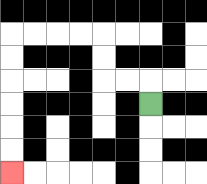{'start': '[6, 4]', 'end': '[0, 7]', 'path_directions': 'U,L,L,U,U,L,L,L,L,D,D,D,D,D,D', 'path_coordinates': '[[6, 4], [6, 3], [5, 3], [4, 3], [4, 2], [4, 1], [3, 1], [2, 1], [1, 1], [0, 1], [0, 2], [0, 3], [0, 4], [0, 5], [0, 6], [0, 7]]'}